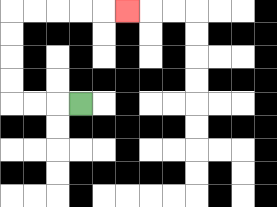{'start': '[3, 4]', 'end': '[5, 0]', 'path_directions': 'L,L,L,U,U,U,U,R,R,R,R,R', 'path_coordinates': '[[3, 4], [2, 4], [1, 4], [0, 4], [0, 3], [0, 2], [0, 1], [0, 0], [1, 0], [2, 0], [3, 0], [4, 0], [5, 0]]'}